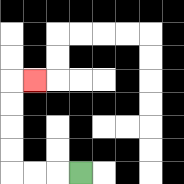{'start': '[3, 7]', 'end': '[1, 3]', 'path_directions': 'L,L,L,U,U,U,U,R', 'path_coordinates': '[[3, 7], [2, 7], [1, 7], [0, 7], [0, 6], [0, 5], [0, 4], [0, 3], [1, 3]]'}